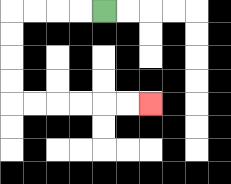{'start': '[4, 0]', 'end': '[6, 4]', 'path_directions': 'L,L,L,L,D,D,D,D,R,R,R,R,R,R', 'path_coordinates': '[[4, 0], [3, 0], [2, 0], [1, 0], [0, 0], [0, 1], [0, 2], [0, 3], [0, 4], [1, 4], [2, 4], [3, 4], [4, 4], [5, 4], [6, 4]]'}